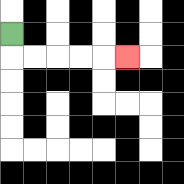{'start': '[0, 1]', 'end': '[5, 2]', 'path_directions': 'D,R,R,R,R,R', 'path_coordinates': '[[0, 1], [0, 2], [1, 2], [2, 2], [3, 2], [4, 2], [5, 2]]'}